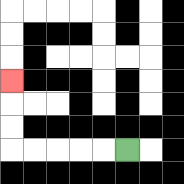{'start': '[5, 6]', 'end': '[0, 3]', 'path_directions': 'L,L,L,L,L,U,U,U', 'path_coordinates': '[[5, 6], [4, 6], [3, 6], [2, 6], [1, 6], [0, 6], [0, 5], [0, 4], [0, 3]]'}